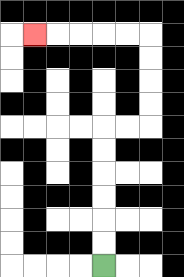{'start': '[4, 11]', 'end': '[1, 1]', 'path_directions': 'U,U,U,U,U,U,R,R,U,U,U,U,L,L,L,L,L', 'path_coordinates': '[[4, 11], [4, 10], [4, 9], [4, 8], [4, 7], [4, 6], [4, 5], [5, 5], [6, 5], [6, 4], [6, 3], [6, 2], [6, 1], [5, 1], [4, 1], [3, 1], [2, 1], [1, 1]]'}